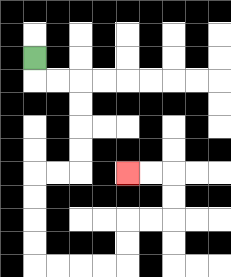{'start': '[1, 2]', 'end': '[5, 7]', 'path_directions': 'D,R,R,D,D,D,D,L,L,D,D,D,D,R,R,R,R,U,U,R,R,U,U,L,L', 'path_coordinates': '[[1, 2], [1, 3], [2, 3], [3, 3], [3, 4], [3, 5], [3, 6], [3, 7], [2, 7], [1, 7], [1, 8], [1, 9], [1, 10], [1, 11], [2, 11], [3, 11], [4, 11], [5, 11], [5, 10], [5, 9], [6, 9], [7, 9], [7, 8], [7, 7], [6, 7], [5, 7]]'}